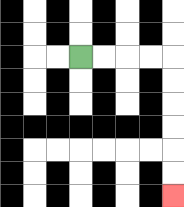{'start': '[3, 2]', 'end': '[7, 8]', 'path_directions': 'R,R,R,R,D,D,D,D,D,D', 'path_coordinates': '[[3, 2], [4, 2], [5, 2], [6, 2], [7, 2], [7, 3], [7, 4], [7, 5], [7, 6], [7, 7], [7, 8]]'}